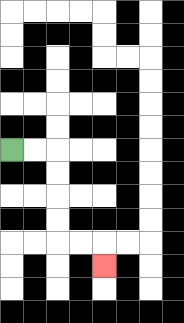{'start': '[0, 6]', 'end': '[4, 11]', 'path_directions': 'R,R,D,D,D,D,R,R,D', 'path_coordinates': '[[0, 6], [1, 6], [2, 6], [2, 7], [2, 8], [2, 9], [2, 10], [3, 10], [4, 10], [4, 11]]'}